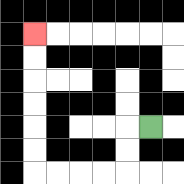{'start': '[6, 5]', 'end': '[1, 1]', 'path_directions': 'L,D,D,L,L,L,L,U,U,U,U,U,U', 'path_coordinates': '[[6, 5], [5, 5], [5, 6], [5, 7], [4, 7], [3, 7], [2, 7], [1, 7], [1, 6], [1, 5], [1, 4], [1, 3], [1, 2], [1, 1]]'}